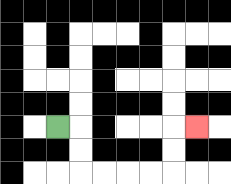{'start': '[2, 5]', 'end': '[8, 5]', 'path_directions': 'R,D,D,R,R,R,R,U,U,R', 'path_coordinates': '[[2, 5], [3, 5], [3, 6], [3, 7], [4, 7], [5, 7], [6, 7], [7, 7], [7, 6], [7, 5], [8, 5]]'}